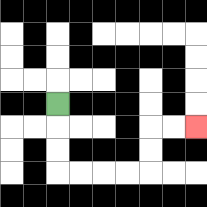{'start': '[2, 4]', 'end': '[8, 5]', 'path_directions': 'D,D,D,R,R,R,R,U,U,R,R', 'path_coordinates': '[[2, 4], [2, 5], [2, 6], [2, 7], [3, 7], [4, 7], [5, 7], [6, 7], [6, 6], [6, 5], [7, 5], [8, 5]]'}